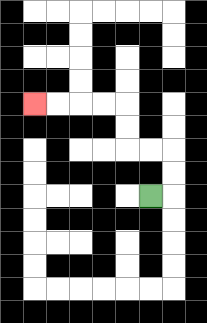{'start': '[6, 8]', 'end': '[1, 4]', 'path_directions': 'R,U,U,L,L,U,U,L,L,L,L', 'path_coordinates': '[[6, 8], [7, 8], [7, 7], [7, 6], [6, 6], [5, 6], [5, 5], [5, 4], [4, 4], [3, 4], [2, 4], [1, 4]]'}